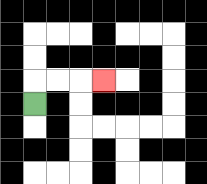{'start': '[1, 4]', 'end': '[4, 3]', 'path_directions': 'U,R,R,R', 'path_coordinates': '[[1, 4], [1, 3], [2, 3], [3, 3], [4, 3]]'}